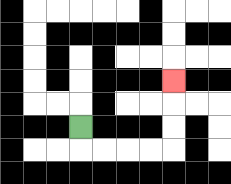{'start': '[3, 5]', 'end': '[7, 3]', 'path_directions': 'D,R,R,R,R,U,U,U', 'path_coordinates': '[[3, 5], [3, 6], [4, 6], [5, 6], [6, 6], [7, 6], [7, 5], [7, 4], [7, 3]]'}